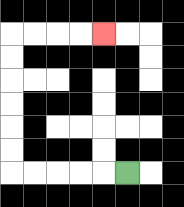{'start': '[5, 7]', 'end': '[4, 1]', 'path_directions': 'L,L,L,L,L,U,U,U,U,U,U,R,R,R,R', 'path_coordinates': '[[5, 7], [4, 7], [3, 7], [2, 7], [1, 7], [0, 7], [0, 6], [0, 5], [0, 4], [0, 3], [0, 2], [0, 1], [1, 1], [2, 1], [3, 1], [4, 1]]'}